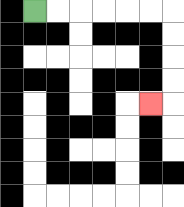{'start': '[1, 0]', 'end': '[6, 4]', 'path_directions': 'R,R,R,R,R,R,D,D,D,D,L', 'path_coordinates': '[[1, 0], [2, 0], [3, 0], [4, 0], [5, 0], [6, 0], [7, 0], [7, 1], [7, 2], [7, 3], [7, 4], [6, 4]]'}